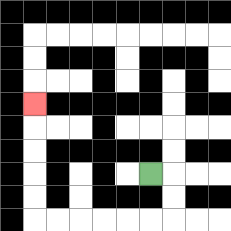{'start': '[6, 7]', 'end': '[1, 4]', 'path_directions': 'R,D,D,L,L,L,L,L,L,U,U,U,U,U', 'path_coordinates': '[[6, 7], [7, 7], [7, 8], [7, 9], [6, 9], [5, 9], [4, 9], [3, 9], [2, 9], [1, 9], [1, 8], [1, 7], [1, 6], [1, 5], [1, 4]]'}